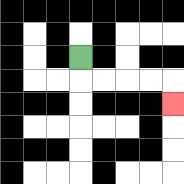{'start': '[3, 2]', 'end': '[7, 4]', 'path_directions': 'D,R,R,R,R,D', 'path_coordinates': '[[3, 2], [3, 3], [4, 3], [5, 3], [6, 3], [7, 3], [7, 4]]'}